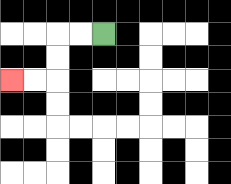{'start': '[4, 1]', 'end': '[0, 3]', 'path_directions': 'L,L,D,D,L,L', 'path_coordinates': '[[4, 1], [3, 1], [2, 1], [2, 2], [2, 3], [1, 3], [0, 3]]'}